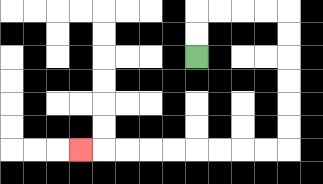{'start': '[8, 2]', 'end': '[3, 6]', 'path_directions': 'U,U,R,R,R,R,D,D,D,D,D,D,L,L,L,L,L,L,L,L,L', 'path_coordinates': '[[8, 2], [8, 1], [8, 0], [9, 0], [10, 0], [11, 0], [12, 0], [12, 1], [12, 2], [12, 3], [12, 4], [12, 5], [12, 6], [11, 6], [10, 6], [9, 6], [8, 6], [7, 6], [6, 6], [5, 6], [4, 6], [3, 6]]'}